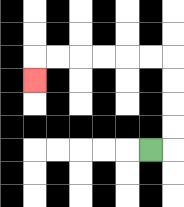{'start': '[6, 6]', 'end': '[1, 3]', 'path_directions': 'R,U,U,U,U,L,L,L,L,L,L,D', 'path_coordinates': '[[6, 6], [7, 6], [7, 5], [7, 4], [7, 3], [7, 2], [6, 2], [5, 2], [4, 2], [3, 2], [2, 2], [1, 2], [1, 3]]'}